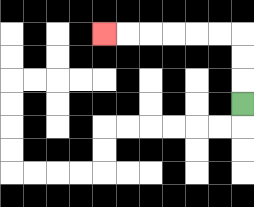{'start': '[10, 4]', 'end': '[4, 1]', 'path_directions': 'U,U,U,L,L,L,L,L,L', 'path_coordinates': '[[10, 4], [10, 3], [10, 2], [10, 1], [9, 1], [8, 1], [7, 1], [6, 1], [5, 1], [4, 1]]'}